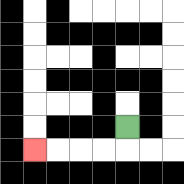{'start': '[5, 5]', 'end': '[1, 6]', 'path_directions': 'D,L,L,L,L', 'path_coordinates': '[[5, 5], [5, 6], [4, 6], [3, 6], [2, 6], [1, 6]]'}